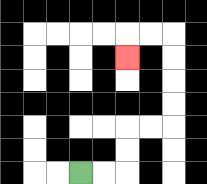{'start': '[3, 7]', 'end': '[5, 2]', 'path_directions': 'R,R,U,U,R,R,U,U,U,U,L,L,D', 'path_coordinates': '[[3, 7], [4, 7], [5, 7], [5, 6], [5, 5], [6, 5], [7, 5], [7, 4], [7, 3], [7, 2], [7, 1], [6, 1], [5, 1], [5, 2]]'}